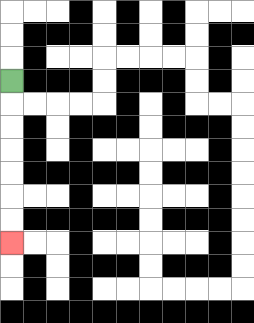{'start': '[0, 3]', 'end': '[0, 10]', 'path_directions': 'D,D,D,D,D,D,D', 'path_coordinates': '[[0, 3], [0, 4], [0, 5], [0, 6], [0, 7], [0, 8], [0, 9], [0, 10]]'}